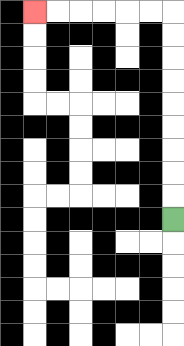{'start': '[7, 9]', 'end': '[1, 0]', 'path_directions': 'U,U,U,U,U,U,U,U,U,L,L,L,L,L,L', 'path_coordinates': '[[7, 9], [7, 8], [7, 7], [7, 6], [7, 5], [7, 4], [7, 3], [7, 2], [7, 1], [7, 0], [6, 0], [5, 0], [4, 0], [3, 0], [2, 0], [1, 0]]'}